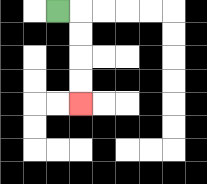{'start': '[2, 0]', 'end': '[3, 4]', 'path_directions': 'R,D,D,D,D', 'path_coordinates': '[[2, 0], [3, 0], [3, 1], [3, 2], [3, 3], [3, 4]]'}